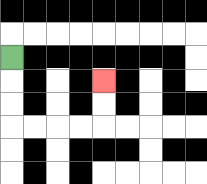{'start': '[0, 2]', 'end': '[4, 3]', 'path_directions': 'D,D,D,R,R,R,R,U,U', 'path_coordinates': '[[0, 2], [0, 3], [0, 4], [0, 5], [1, 5], [2, 5], [3, 5], [4, 5], [4, 4], [4, 3]]'}